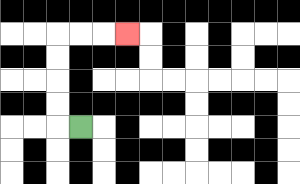{'start': '[3, 5]', 'end': '[5, 1]', 'path_directions': 'L,U,U,U,U,R,R,R', 'path_coordinates': '[[3, 5], [2, 5], [2, 4], [2, 3], [2, 2], [2, 1], [3, 1], [4, 1], [5, 1]]'}